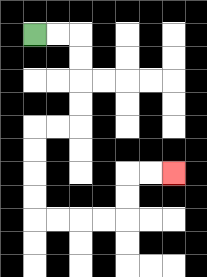{'start': '[1, 1]', 'end': '[7, 7]', 'path_directions': 'R,R,D,D,D,D,L,L,D,D,D,D,R,R,R,R,U,U,R,R', 'path_coordinates': '[[1, 1], [2, 1], [3, 1], [3, 2], [3, 3], [3, 4], [3, 5], [2, 5], [1, 5], [1, 6], [1, 7], [1, 8], [1, 9], [2, 9], [3, 9], [4, 9], [5, 9], [5, 8], [5, 7], [6, 7], [7, 7]]'}